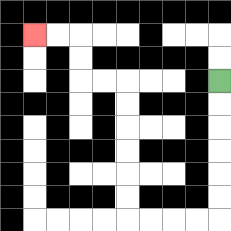{'start': '[9, 3]', 'end': '[1, 1]', 'path_directions': 'D,D,D,D,D,D,L,L,L,L,U,U,U,U,U,U,L,L,U,U,L,L', 'path_coordinates': '[[9, 3], [9, 4], [9, 5], [9, 6], [9, 7], [9, 8], [9, 9], [8, 9], [7, 9], [6, 9], [5, 9], [5, 8], [5, 7], [5, 6], [5, 5], [5, 4], [5, 3], [4, 3], [3, 3], [3, 2], [3, 1], [2, 1], [1, 1]]'}